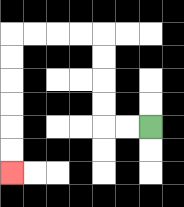{'start': '[6, 5]', 'end': '[0, 7]', 'path_directions': 'L,L,U,U,U,U,L,L,L,L,D,D,D,D,D,D', 'path_coordinates': '[[6, 5], [5, 5], [4, 5], [4, 4], [4, 3], [4, 2], [4, 1], [3, 1], [2, 1], [1, 1], [0, 1], [0, 2], [0, 3], [0, 4], [0, 5], [0, 6], [0, 7]]'}